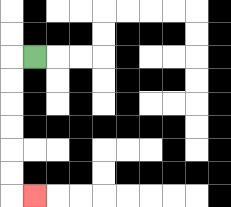{'start': '[1, 2]', 'end': '[1, 8]', 'path_directions': 'L,D,D,D,D,D,D,R', 'path_coordinates': '[[1, 2], [0, 2], [0, 3], [0, 4], [0, 5], [0, 6], [0, 7], [0, 8], [1, 8]]'}